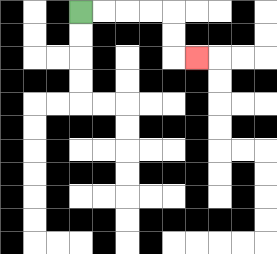{'start': '[3, 0]', 'end': '[8, 2]', 'path_directions': 'R,R,R,R,D,D,R', 'path_coordinates': '[[3, 0], [4, 0], [5, 0], [6, 0], [7, 0], [7, 1], [7, 2], [8, 2]]'}